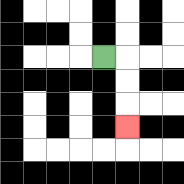{'start': '[4, 2]', 'end': '[5, 5]', 'path_directions': 'R,D,D,D', 'path_coordinates': '[[4, 2], [5, 2], [5, 3], [5, 4], [5, 5]]'}